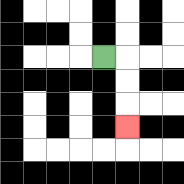{'start': '[4, 2]', 'end': '[5, 5]', 'path_directions': 'R,D,D,D', 'path_coordinates': '[[4, 2], [5, 2], [5, 3], [5, 4], [5, 5]]'}